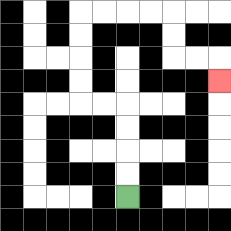{'start': '[5, 8]', 'end': '[9, 3]', 'path_directions': 'U,U,U,U,L,L,U,U,U,U,R,R,R,R,D,D,R,R,D', 'path_coordinates': '[[5, 8], [5, 7], [5, 6], [5, 5], [5, 4], [4, 4], [3, 4], [3, 3], [3, 2], [3, 1], [3, 0], [4, 0], [5, 0], [6, 0], [7, 0], [7, 1], [7, 2], [8, 2], [9, 2], [9, 3]]'}